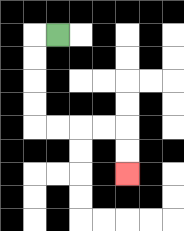{'start': '[2, 1]', 'end': '[5, 7]', 'path_directions': 'L,D,D,D,D,R,R,R,R,D,D', 'path_coordinates': '[[2, 1], [1, 1], [1, 2], [1, 3], [1, 4], [1, 5], [2, 5], [3, 5], [4, 5], [5, 5], [5, 6], [5, 7]]'}